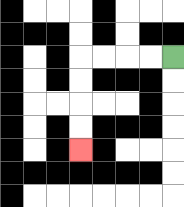{'start': '[7, 2]', 'end': '[3, 6]', 'path_directions': 'L,L,L,L,D,D,D,D', 'path_coordinates': '[[7, 2], [6, 2], [5, 2], [4, 2], [3, 2], [3, 3], [3, 4], [3, 5], [3, 6]]'}